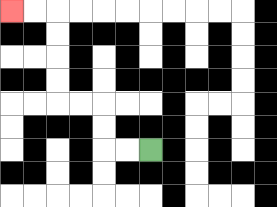{'start': '[6, 6]', 'end': '[0, 0]', 'path_directions': 'L,L,U,U,L,L,U,U,U,U,L,L', 'path_coordinates': '[[6, 6], [5, 6], [4, 6], [4, 5], [4, 4], [3, 4], [2, 4], [2, 3], [2, 2], [2, 1], [2, 0], [1, 0], [0, 0]]'}